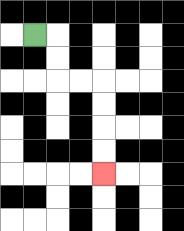{'start': '[1, 1]', 'end': '[4, 7]', 'path_directions': 'R,D,D,R,R,D,D,D,D', 'path_coordinates': '[[1, 1], [2, 1], [2, 2], [2, 3], [3, 3], [4, 3], [4, 4], [4, 5], [4, 6], [4, 7]]'}